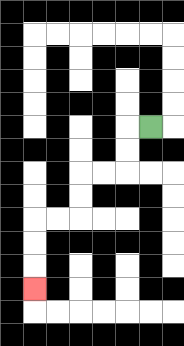{'start': '[6, 5]', 'end': '[1, 12]', 'path_directions': 'L,D,D,L,L,D,D,L,L,D,D,D', 'path_coordinates': '[[6, 5], [5, 5], [5, 6], [5, 7], [4, 7], [3, 7], [3, 8], [3, 9], [2, 9], [1, 9], [1, 10], [1, 11], [1, 12]]'}